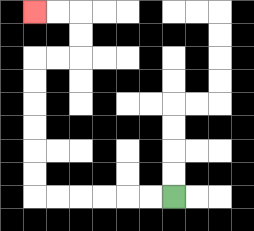{'start': '[7, 8]', 'end': '[1, 0]', 'path_directions': 'L,L,L,L,L,L,U,U,U,U,U,U,R,R,U,U,L,L', 'path_coordinates': '[[7, 8], [6, 8], [5, 8], [4, 8], [3, 8], [2, 8], [1, 8], [1, 7], [1, 6], [1, 5], [1, 4], [1, 3], [1, 2], [2, 2], [3, 2], [3, 1], [3, 0], [2, 0], [1, 0]]'}